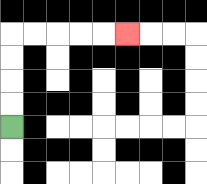{'start': '[0, 5]', 'end': '[5, 1]', 'path_directions': 'U,U,U,U,R,R,R,R,R', 'path_coordinates': '[[0, 5], [0, 4], [0, 3], [0, 2], [0, 1], [1, 1], [2, 1], [3, 1], [4, 1], [5, 1]]'}